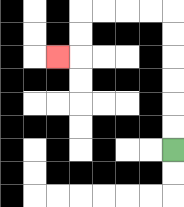{'start': '[7, 6]', 'end': '[2, 2]', 'path_directions': 'U,U,U,U,U,U,L,L,L,L,D,D,L', 'path_coordinates': '[[7, 6], [7, 5], [7, 4], [7, 3], [7, 2], [7, 1], [7, 0], [6, 0], [5, 0], [4, 0], [3, 0], [3, 1], [3, 2], [2, 2]]'}